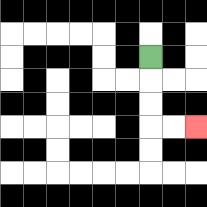{'start': '[6, 2]', 'end': '[8, 5]', 'path_directions': 'D,D,D,R,R', 'path_coordinates': '[[6, 2], [6, 3], [6, 4], [6, 5], [7, 5], [8, 5]]'}